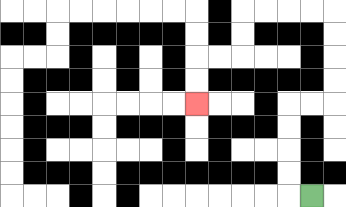{'start': '[13, 8]', 'end': '[8, 4]', 'path_directions': 'L,U,U,U,U,R,R,U,U,U,U,L,L,L,L,D,D,L,L,D,D', 'path_coordinates': '[[13, 8], [12, 8], [12, 7], [12, 6], [12, 5], [12, 4], [13, 4], [14, 4], [14, 3], [14, 2], [14, 1], [14, 0], [13, 0], [12, 0], [11, 0], [10, 0], [10, 1], [10, 2], [9, 2], [8, 2], [8, 3], [8, 4]]'}